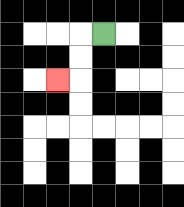{'start': '[4, 1]', 'end': '[2, 3]', 'path_directions': 'L,D,D,L', 'path_coordinates': '[[4, 1], [3, 1], [3, 2], [3, 3], [2, 3]]'}